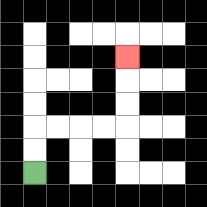{'start': '[1, 7]', 'end': '[5, 2]', 'path_directions': 'U,U,R,R,R,R,U,U,U', 'path_coordinates': '[[1, 7], [1, 6], [1, 5], [2, 5], [3, 5], [4, 5], [5, 5], [5, 4], [5, 3], [5, 2]]'}